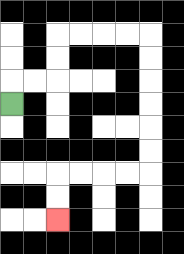{'start': '[0, 4]', 'end': '[2, 9]', 'path_directions': 'U,R,R,U,U,R,R,R,R,D,D,D,D,D,D,L,L,L,L,D,D', 'path_coordinates': '[[0, 4], [0, 3], [1, 3], [2, 3], [2, 2], [2, 1], [3, 1], [4, 1], [5, 1], [6, 1], [6, 2], [6, 3], [6, 4], [6, 5], [6, 6], [6, 7], [5, 7], [4, 7], [3, 7], [2, 7], [2, 8], [2, 9]]'}